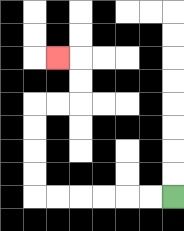{'start': '[7, 8]', 'end': '[2, 2]', 'path_directions': 'L,L,L,L,L,L,U,U,U,U,R,R,U,U,L', 'path_coordinates': '[[7, 8], [6, 8], [5, 8], [4, 8], [3, 8], [2, 8], [1, 8], [1, 7], [1, 6], [1, 5], [1, 4], [2, 4], [3, 4], [3, 3], [3, 2], [2, 2]]'}